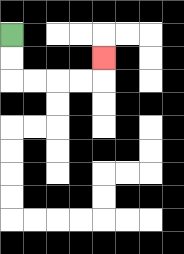{'start': '[0, 1]', 'end': '[4, 2]', 'path_directions': 'D,D,R,R,R,R,U', 'path_coordinates': '[[0, 1], [0, 2], [0, 3], [1, 3], [2, 3], [3, 3], [4, 3], [4, 2]]'}